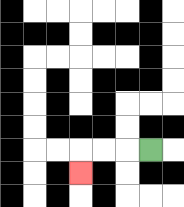{'start': '[6, 6]', 'end': '[3, 7]', 'path_directions': 'L,L,L,D', 'path_coordinates': '[[6, 6], [5, 6], [4, 6], [3, 6], [3, 7]]'}